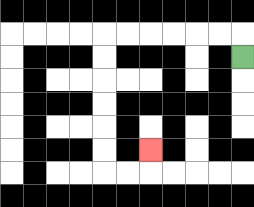{'start': '[10, 2]', 'end': '[6, 6]', 'path_directions': 'U,L,L,L,L,L,L,D,D,D,D,D,D,R,R,U', 'path_coordinates': '[[10, 2], [10, 1], [9, 1], [8, 1], [7, 1], [6, 1], [5, 1], [4, 1], [4, 2], [4, 3], [4, 4], [4, 5], [4, 6], [4, 7], [5, 7], [6, 7], [6, 6]]'}